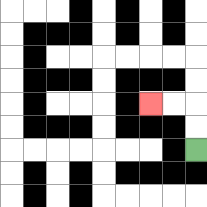{'start': '[8, 6]', 'end': '[6, 4]', 'path_directions': 'U,U,L,L', 'path_coordinates': '[[8, 6], [8, 5], [8, 4], [7, 4], [6, 4]]'}